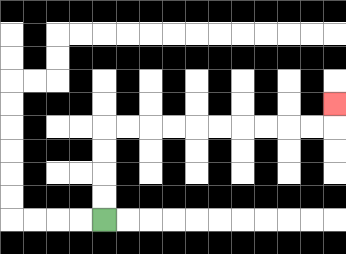{'start': '[4, 9]', 'end': '[14, 4]', 'path_directions': 'U,U,U,U,R,R,R,R,R,R,R,R,R,R,U', 'path_coordinates': '[[4, 9], [4, 8], [4, 7], [4, 6], [4, 5], [5, 5], [6, 5], [7, 5], [8, 5], [9, 5], [10, 5], [11, 5], [12, 5], [13, 5], [14, 5], [14, 4]]'}